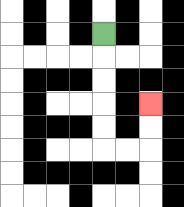{'start': '[4, 1]', 'end': '[6, 4]', 'path_directions': 'D,D,D,D,D,R,R,U,U', 'path_coordinates': '[[4, 1], [4, 2], [4, 3], [4, 4], [4, 5], [4, 6], [5, 6], [6, 6], [6, 5], [6, 4]]'}